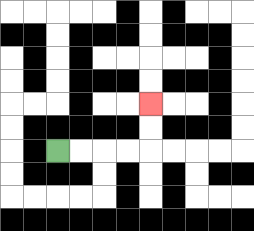{'start': '[2, 6]', 'end': '[6, 4]', 'path_directions': 'R,R,R,R,U,U', 'path_coordinates': '[[2, 6], [3, 6], [4, 6], [5, 6], [6, 6], [6, 5], [6, 4]]'}